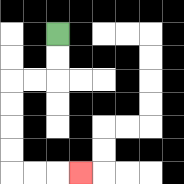{'start': '[2, 1]', 'end': '[3, 7]', 'path_directions': 'D,D,L,L,D,D,D,D,R,R,R', 'path_coordinates': '[[2, 1], [2, 2], [2, 3], [1, 3], [0, 3], [0, 4], [0, 5], [0, 6], [0, 7], [1, 7], [2, 7], [3, 7]]'}